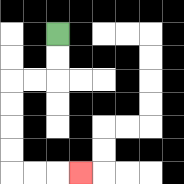{'start': '[2, 1]', 'end': '[3, 7]', 'path_directions': 'D,D,L,L,D,D,D,D,R,R,R', 'path_coordinates': '[[2, 1], [2, 2], [2, 3], [1, 3], [0, 3], [0, 4], [0, 5], [0, 6], [0, 7], [1, 7], [2, 7], [3, 7]]'}